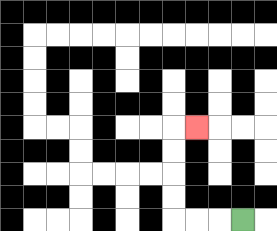{'start': '[10, 9]', 'end': '[8, 5]', 'path_directions': 'L,L,L,U,U,U,U,R', 'path_coordinates': '[[10, 9], [9, 9], [8, 9], [7, 9], [7, 8], [7, 7], [7, 6], [7, 5], [8, 5]]'}